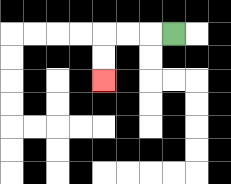{'start': '[7, 1]', 'end': '[4, 3]', 'path_directions': 'L,L,L,D,D', 'path_coordinates': '[[7, 1], [6, 1], [5, 1], [4, 1], [4, 2], [4, 3]]'}